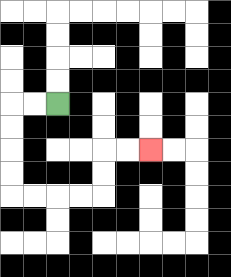{'start': '[2, 4]', 'end': '[6, 6]', 'path_directions': 'L,L,D,D,D,D,R,R,R,R,U,U,R,R', 'path_coordinates': '[[2, 4], [1, 4], [0, 4], [0, 5], [0, 6], [0, 7], [0, 8], [1, 8], [2, 8], [3, 8], [4, 8], [4, 7], [4, 6], [5, 6], [6, 6]]'}